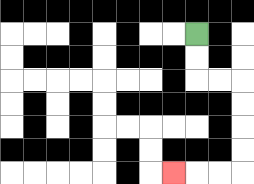{'start': '[8, 1]', 'end': '[7, 7]', 'path_directions': 'D,D,R,R,D,D,D,D,L,L,L', 'path_coordinates': '[[8, 1], [8, 2], [8, 3], [9, 3], [10, 3], [10, 4], [10, 5], [10, 6], [10, 7], [9, 7], [8, 7], [7, 7]]'}